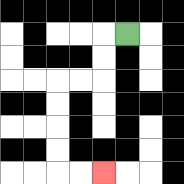{'start': '[5, 1]', 'end': '[4, 7]', 'path_directions': 'L,D,D,L,L,D,D,D,D,R,R', 'path_coordinates': '[[5, 1], [4, 1], [4, 2], [4, 3], [3, 3], [2, 3], [2, 4], [2, 5], [2, 6], [2, 7], [3, 7], [4, 7]]'}